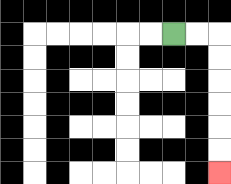{'start': '[7, 1]', 'end': '[9, 7]', 'path_directions': 'R,R,D,D,D,D,D,D', 'path_coordinates': '[[7, 1], [8, 1], [9, 1], [9, 2], [9, 3], [9, 4], [9, 5], [9, 6], [9, 7]]'}